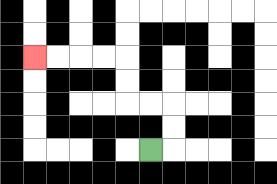{'start': '[6, 6]', 'end': '[1, 2]', 'path_directions': 'R,U,U,L,L,U,U,L,L,L,L', 'path_coordinates': '[[6, 6], [7, 6], [7, 5], [7, 4], [6, 4], [5, 4], [5, 3], [5, 2], [4, 2], [3, 2], [2, 2], [1, 2]]'}